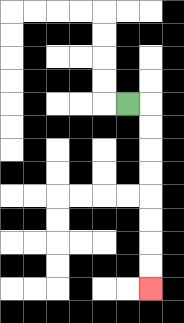{'start': '[5, 4]', 'end': '[6, 12]', 'path_directions': 'R,D,D,D,D,D,D,D,D', 'path_coordinates': '[[5, 4], [6, 4], [6, 5], [6, 6], [6, 7], [6, 8], [6, 9], [6, 10], [6, 11], [6, 12]]'}